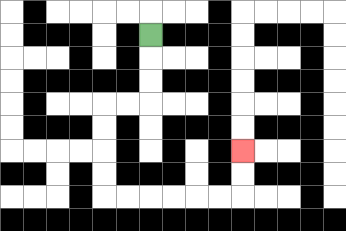{'start': '[6, 1]', 'end': '[10, 6]', 'path_directions': 'D,D,D,L,L,D,D,D,D,R,R,R,R,R,R,U,U', 'path_coordinates': '[[6, 1], [6, 2], [6, 3], [6, 4], [5, 4], [4, 4], [4, 5], [4, 6], [4, 7], [4, 8], [5, 8], [6, 8], [7, 8], [8, 8], [9, 8], [10, 8], [10, 7], [10, 6]]'}